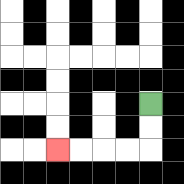{'start': '[6, 4]', 'end': '[2, 6]', 'path_directions': 'D,D,L,L,L,L', 'path_coordinates': '[[6, 4], [6, 5], [6, 6], [5, 6], [4, 6], [3, 6], [2, 6]]'}